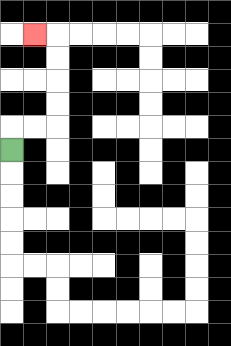{'start': '[0, 6]', 'end': '[1, 1]', 'path_directions': 'U,R,R,U,U,U,U,L', 'path_coordinates': '[[0, 6], [0, 5], [1, 5], [2, 5], [2, 4], [2, 3], [2, 2], [2, 1], [1, 1]]'}